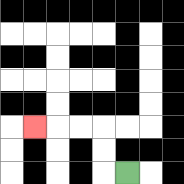{'start': '[5, 7]', 'end': '[1, 5]', 'path_directions': 'L,U,U,L,L,L', 'path_coordinates': '[[5, 7], [4, 7], [4, 6], [4, 5], [3, 5], [2, 5], [1, 5]]'}